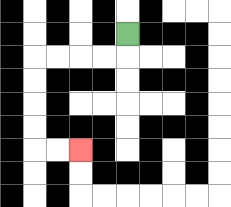{'start': '[5, 1]', 'end': '[3, 6]', 'path_directions': 'D,L,L,L,L,D,D,D,D,R,R', 'path_coordinates': '[[5, 1], [5, 2], [4, 2], [3, 2], [2, 2], [1, 2], [1, 3], [1, 4], [1, 5], [1, 6], [2, 6], [3, 6]]'}